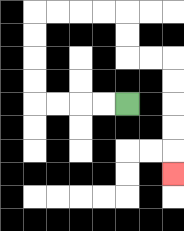{'start': '[5, 4]', 'end': '[7, 7]', 'path_directions': 'L,L,L,L,U,U,U,U,R,R,R,R,D,D,R,R,D,D,D,D,D', 'path_coordinates': '[[5, 4], [4, 4], [3, 4], [2, 4], [1, 4], [1, 3], [1, 2], [1, 1], [1, 0], [2, 0], [3, 0], [4, 0], [5, 0], [5, 1], [5, 2], [6, 2], [7, 2], [7, 3], [7, 4], [7, 5], [7, 6], [7, 7]]'}